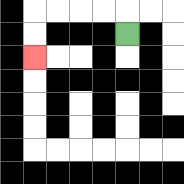{'start': '[5, 1]', 'end': '[1, 2]', 'path_directions': 'U,L,L,L,L,D,D', 'path_coordinates': '[[5, 1], [5, 0], [4, 0], [3, 0], [2, 0], [1, 0], [1, 1], [1, 2]]'}